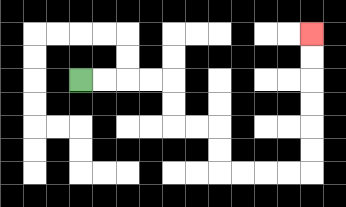{'start': '[3, 3]', 'end': '[13, 1]', 'path_directions': 'R,R,R,R,D,D,R,R,D,D,R,R,R,R,U,U,U,U,U,U', 'path_coordinates': '[[3, 3], [4, 3], [5, 3], [6, 3], [7, 3], [7, 4], [7, 5], [8, 5], [9, 5], [9, 6], [9, 7], [10, 7], [11, 7], [12, 7], [13, 7], [13, 6], [13, 5], [13, 4], [13, 3], [13, 2], [13, 1]]'}